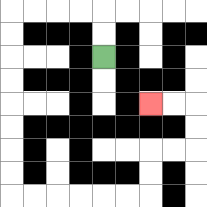{'start': '[4, 2]', 'end': '[6, 4]', 'path_directions': 'U,U,L,L,L,L,D,D,D,D,D,D,D,D,R,R,R,R,R,R,U,U,R,R,U,U,L,L', 'path_coordinates': '[[4, 2], [4, 1], [4, 0], [3, 0], [2, 0], [1, 0], [0, 0], [0, 1], [0, 2], [0, 3], [0, 4], [0, 5], [0, 6], [0, 7], [0, 8], [1, 8], [2, 8], [3, 8], [4, 8], [5, 8], [6, 8], [6, 7], [6, 6], [7, 6], [8, 6], [8, 5], [8, 4], [7, 4], [6, 4]]'}